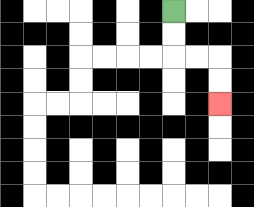{'start': '[7, 0]', 'end': '[9, 4]', 'path_directions': 'D,D,R,R,D,D', 'path_coordinates': '[[7, 0], [7, 1], [7, 2], [8, 2], [9, 2], [9, 3], [9, 4]]'}